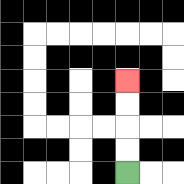{'start': '[5, 7]', 'end': '[5, 3]', 'path_directions': 'U,U,U,U', 'path_coordinates': '[[5, 7], [5, 6], [5, 5], [5, 4], [5, 3]]'}